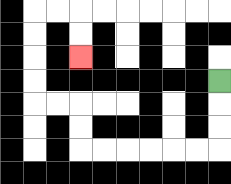{'start': '[9, 3]', 'end': '[3, 2]', 'path_directions': 'D,D,D,L,L,L,L,L,L,U,U,L,L,U,U,U,U,R,R,D,D', 'path_coordinates': '[[9, 3], [9, 4], [9, 5], [9, 6], [8, 6], [7, 6], [6, 6], [5, 6], [4, 6], [3, 6], [3, 5], [3, 4], [2, 4], [1, 4], [1, 3], [1, 2], [1, 1], [1, 0], [2, 0], [3, 0], [3, 1], [3, 2]]'}